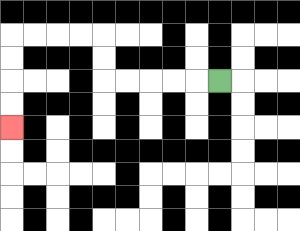{'start': '[9, 3]', 'end': '[0, 5]', 'path_directions': 'L,L,L,L,L,U,U,L,L,L,L,D,D,D,D', 'path_coordinates': '[[9, 3], [8, 3], [7, 3], [6, 3], [5, 3], [4, 3], [4, 2], [4, 1], [3, 1], [2, 1], [1, 1], [0, 1], [0, 2], [0, 3], [0, 4], [0, 5]]'}